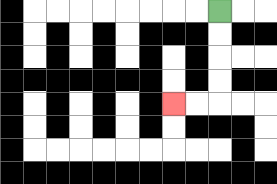{'start': '[9, 0]', 'end': '[7, 4]', 'path_directions': 'D,D,D,D,L,L', 'path_coordinates': '[[9, 0], [9, 1], [9, 2], [9, 3], [9, 4], [8, 4], [7, 4]]'}